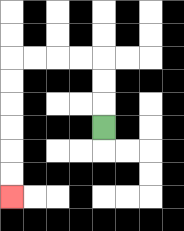{'start': '[4, 5]', 'end': '[0, 8]', 'path_directions': 'U,U,U,L,L,L,L,D,D,D,D,D,D', 'path_coordinates': '[[4, 5], [4, 4], [4, 3], [4, 2], [3, 2], [2, 2], [1, 2], [0, 2], [0, 3], [0, 4], [0, 5], [0, 6], [0, 7], [0, 8]]'}